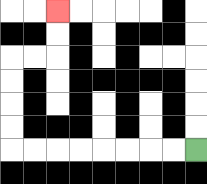{'start': '[8, 6]', 'end': '[2, 0]', 'path_directions': 'L,L,L,L,L,L,L,L,U,U,U,U,R,R,U,U', 'path_coordinates': '[[8, 6], [7, 6], [6, 6], [5, 6], [4, 6], [3, 6], [2, 6], [1, 6], [0, 6], [0, 5], [0, 4], [0, 3], [0, 2], [1, 2], [2, 2], [2, 1], [2, 0]]'}